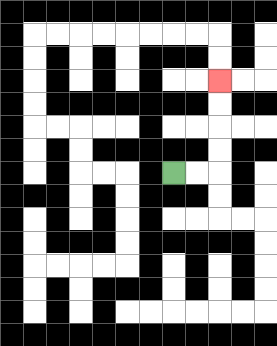{'start': '[7, 7]', 'end': '[9, 3]', 'path_directions': 'R,R,U,U,U,U', 'path_coordinates': '[[7, 7], [8, 7], [9, 7], [9, 6], [9, 5], [9, 4], [9, 3]]'}